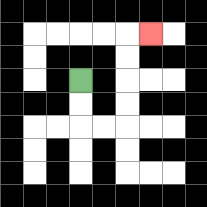{'start': '[3, 3]', 'end': '[6, 1]', 'path_directions': 'D,D,R,R,U,U,U,U,R', 'path_coordinates': '[[3, 3], [3, 4], [3, 5], [4, 5], [5, 5], [5, 4], [5, 3], [5, 2], [5, 1], [6, 1]]'}